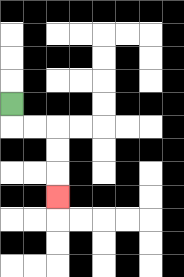{'start': '[0, 4]', 'end': '[2, 8]', 'path_directions': 'D,R,R,D,D,D', 'path_coordinates': '[[0, 4], [0, 5], [1, 5], [2, 5], [2, 6], [2, 7], [2, 8]]'}